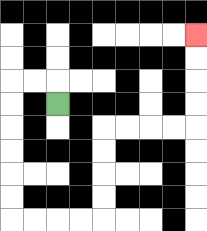{'start': '[2, 4]', 'end': '[8, 1]', 'path_directions': 'U,L,L,D,D,D,D,D,D,R,R,R,R,U,U,U,U,R,R,R,R,U,U,U,U', 'path_coordinates': '[[2, 4], [2, 3], [1, 3], [0, 3], [0, 4], [0, 5], [0, 6], [0, 7], [0, 8], [0, 9], [1, 9], [2, 9], [3, 9], [4, 9], [4, 8], [4, 7], [4, 6], [4, 5], [5, 5], [6, 5], [7, 5], [8, 5], [8, 4], [8, 3], [8, 2], [8, 1]]'}